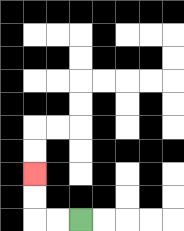{'start': '[3, 9]', 'end': '[1, 7]', 'path_directions': 'L,L,U,U', 'path_coordinates': '[[3, 9], [2, 9], [1, 9], [1, 8], [1, 7]]'}